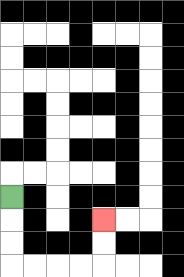{'start': '[0, 8]', 'end': '[4, 9]', 'path_directions': 'D,D,D,R,R,R,R,U,U', 'path_coordinates': '[[0, 8], [0, 9], [0, 10], [0, 11], [1, 11], [2, 11], [3, 11], [4, 11], [4, 10], [4, 9]]'}